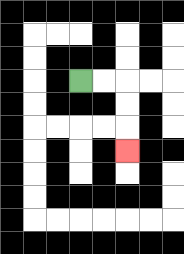{'start': '[3, 3]', 'end': '[5, 6]', 'path_directions': 'R,R,D,D,D', 'path_coordinates': '[[3, 3], [4, 3], [5, 3], [5, 4], [5, 5], [5, 6]]'}